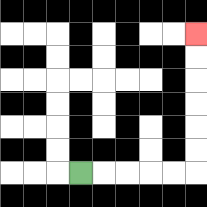{'start': '[3, 7]', 'end': '[8, 1]', 'path_directions': 'R,R,R,R,R,U,U,U,U,U,U', 'path_coordinates': '[[3, 7], [4, 7], [5, 7], [6, 7], [7, 7], [8, 7], [8, 6], [8, 5], [8, 4], [8, 3], [8, 2], [8, 1]]'}